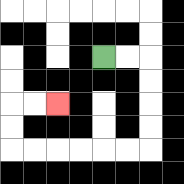{'start': '[4, 2]', 'end': '[2, 4]', 'path_directions': 'R,R,D,D,D,D,L,L,L,L,L,L,U,U,R,R', 'path_coordinates': '[[4, 2], [5, 2], [6, 2], [6, 3], [6, 4], [6, 5], [6, 6], [5, 6], [4, 6], [3, 6], [2, 6], [1, 6], [0, 6], [0, 5], [0, 4], [1, 4], [2, 4]]'}